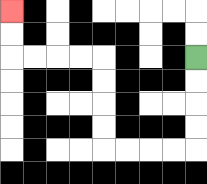{'start': '[8, 2]', 'end': '[0, 0]', 'path_directions': 'D,D,D,D,L,L,L,L,U,U,U,U,L,L,L,L,U,U', 'path_coordinates': '[[8, 2], [8, 3], [8, 4], [8, 5], [8, 6], [7, 6], [6, 6], [5, 6], [4, 6], [4, 5], [4, 4], [4, 3], [4, 2], [3, 2], [2, 2], [1, 2], [0, 2], [0, 1], [0, 0]]'}